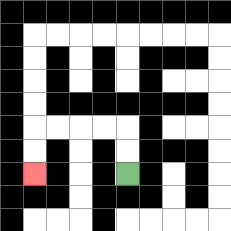{'start': '[5, 7]', 'end': '[1, 7]', 'path_directions': 'U,U,L,L,L,L,D,D', 'path_coordinates': '[[5, 7], [5, 6], [5, 5], [4, 5], [3, 5], [2, 5], [1, 5], [1, 6], [1, 7]]'}